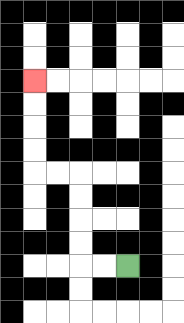{'start': '[5, 11]', 'end': '[1, 3]', 'path_directions': 'L,L,U,U,U,U,L,L,U,U,U,U', 'path_coordinates': '[[5, 11], [4, 11], [3, 11], [3, 10], [3, 9], [3, 8], [3, 7], [2, 7], [1, 7], [1, 6], [1, 5], [1, 4], [1, 3]]'}